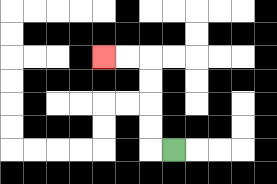{'start': '[7, 6]', 'end': '[4, 2]', 'path_directions': 'L,U,U,U,U,L,L', 'path_coordinates': '[[7, 6], [6, 6], [6, 5], [6, 4], [6, 3], [6, 2], [5, 2], [4, 2]]'}